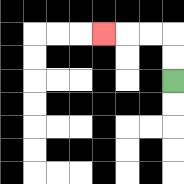{'start': '[7, 3]', 'end': '[4, 1]', 'path_directions': 'U,U,L,L,L', 'path_coordinates': '[[7, 3], [7, 2], [7, 1], [6, 1], [5, 1], [4, 1]]'}